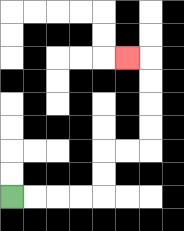{'start': '[0, 8]', 'end': '[5, 2]', 'path_directions': 'R,R,R,R,U,U,R,R,U,U,U,U,L', 'path_coordinates': '[[0, 8], [1, 8], [2, 8], [3, 8], [4, 8], [4, 7], [4, 6], [5, 6], [6, 6], [6, 5], [6, 4], [6, 3], [6, 2], [5, 2]]'}